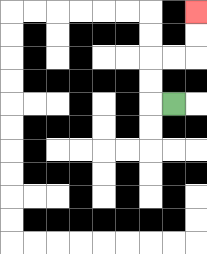{'start': '[7, 4]', 'end': '[8, 0]', 'path_directions': 'L,U,U,R,R,U,U', 'path_coordinates': '[[7, 4], [6, 4], [6, 3], [6, 2], [7, 2], [8, 2], [8, 1], [8, 0]]'}